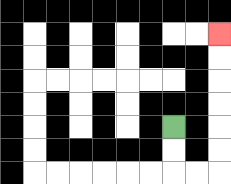{'start': '[7, 5]', 'end': '[9, 1]', 'path_directions': 'D,D,R,R,U,U,U,U,U,U', 'path_coordinates': '[[7, 5], [7, 6], [7, 7], [8, 7], [9, 7], [9, 6], [9, 5], [9, 4], [9, 3], [9, 2], [9, 1]]'}